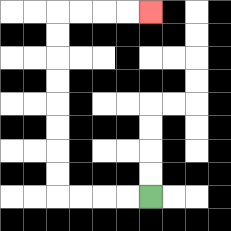{'start': '[6, 8]', 'end': '[6, 0]', 'path_directions': 'L,L,L,L,U,U,U,U,U,U,U,U,R,R,R,R', 'path_coordinates': '[[6, 8], [5, 8], [4, 8], [3, 8], [2, 8], [2, 7], [2, 6], [2, 5], [2, 4], [2, 3], [2, 2], [2, 1], [2, 0], [3, 0], [4, 0], [5, 0], [6, 0]]'}